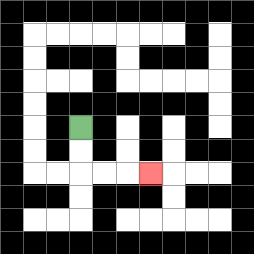{'start': '[3, 5]', 'end': '[6, 7]', 'path_directions': 'D,D,R,R,R', 'path_coordinates': '[[3, 5], [3, 6], [3, 7], [4, 7], [5, 7], [6, 7]]'}